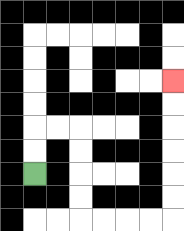{'start': '[1, 7]', 'end': '[7, 3]', 'path_directions': 'U,U,R,R,D,D,D,D,R,R,R,R,U,U,U,U,U,U', 'path_coordinates': '[[1, 7], [1, 6], [1, 5], [2, 5], [3, 5], [3, 6], [3, 7], [3, 8], [3, 9], [4, 9], [5, 9], [6, 9], [7, 9], [7, 8], [7, 7], [7, 6], [7, 5], [7, 4], [7, 3]]'}